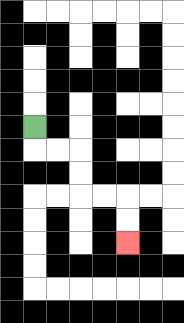{'start': '[1, 5]', 'end': '[5, 10]', 'path_directions': 'D,R,R,D,D,R,R,D,D', 'path_coordinates': '[[1, 5], [1, 6], [2, 6], [3, 6], [3, 7], [3, 8], [4, 8], [5, 8], [5, 9], [5, 10]]'}